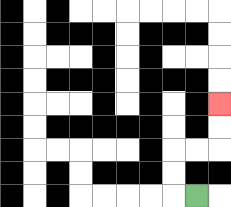{'start': '[8, 8]', 'end': '[9, 4]', 'path_directions': 'L,U,U,R,R,U,U', 'path_coordinates': '[[8, 8], [7, 8], [7, 7], [7, 6], [8, 6], [9, 6], [9, 5], [9, 4]]'}